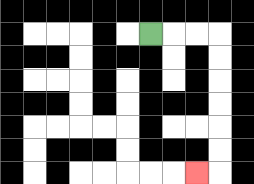{'start': '[6, 1]', 'end': '[8, 7]', 'path_directions': 'R,R,R,D,D,D,D,D,D,L', 'path_coordinates': '[[6, 1], [7, 1], [8, 1], [9, 1], [9, 2], [9, 3], [9, 4], [9, 5], [9, 6], [9, 7], [8, 7]]'}